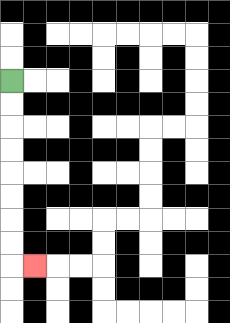{'start': '[0, 3]', 'end': '[1, 11]', 'path_directions': 'D,D,D,D,D,D,D,D,R', 'path_coordinates': '[[0, 3], [0, 4], [0, 5], [0, 6], [0, 7], [0, 8], [0, 9], [0, 10], [0, 11], [1, 11]]'}